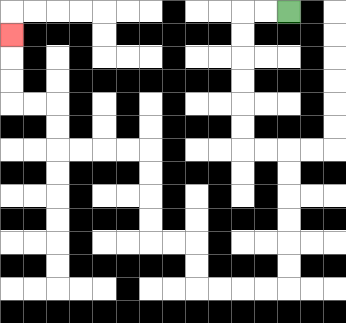{'start': '[12, 0]', 'end': '[0, 1]', 'path_directions': 'L,L,D,D,D,D,D,D,R,R,D,D,D,D,D,D,L,L,L,L,U,U,L,L,U,U,U,U,L,L,L,L,U,U,L,L,U,U,U', 'path_coordinates': '[[12, 0], [11, 0], [10, 0], [10, 1], [10, 2], [10, 3], [10, 4], [10, 5], [10, 6], [11, 6], [12, 6], [12, 7], [12, 8], [12, 9], [12, 10], [12, 11], [12, 12], [11, 12], [10, 12], [9, 12], [8, 12], [8, 11], [8, 10], [7, 10], [6, 10], [6, 9], [6, 8], [6, 7], [6, 6], [5, 6], [4, 6], [3, 6], [2, 6], [2, 5], [2, 4], [1, 4], [0, 4], [0, 3], [0, 2], [0, 1]]'}